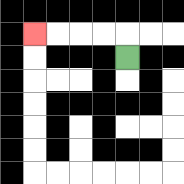{'start': '[5, 2]', 'end': '[1, 1]', 'path_directions': 'U,L,L,L,L', 'path_coordinates': '[[5, 2], [5, 1], [4, 1], [3, 1], [2, 1], [1, 1]]'}